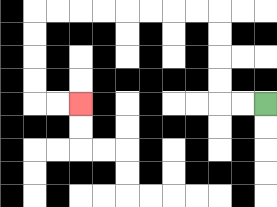{'start': '[11, 4]', 'end': '[3, 4]', 'path_directions': 'L,L,U,U,U,U,L,L,L,L,L,L,L,L,D,D,D,D,R,R', 'path_coordinates': '[[11, 4], [10, 4], [9, 4], [9, 3], [9, 2], [9, 1], [9, 0], [8, 0], [7, 0], [6, 0], [5, 0], [4, 0], [3, 0], [2, 0], [1, 0], [1, 1], [1, 2], [1, 3], [1, 4], [2, 4], [3, 4]]'}